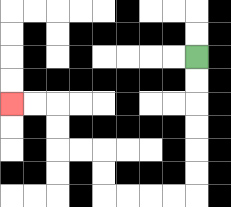{'start': '[8, 2]', 'end': '[0, 4]', 'path_directions': 'D,D,D,D,D,D,L,L,L,L,U,U,L,L,U,U,L,L', 'path_coordinates': '[[8, 2], [8, 3], [8, 4], [8, 5], [8, 6], [8, 7], [8, 8], [7, 8], [6, 8], [5, 8], [4, 8], [4, 7], [4, 6], [3, 6], [2, 6], [2, 5], [2, 4], [1, 4], [0, 4]]'}